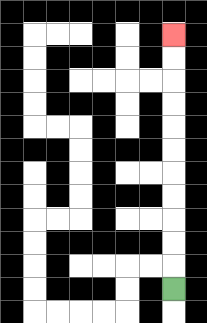{'start': '[7, 12]', 'end': '[7, 1]', 'path_directions': 'U,U,U,U,U,U,U,U,U,U,U', 'path_coordinates': '[[7, 12], [7, 11], [7, 10], [7, 9], [7, 8], [7, 7], [7, 6], [7, 5], [7, 4], [7, 3], [7, 2], [7, 1]]'}